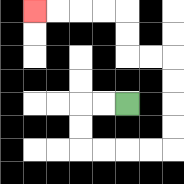{'start': '[5, 4]', 'end': '[1, 0]', 'path_directions': 'L,L,D,D,R,R,R,R,U,U,U,U,L,L,U,U,L,L,L,L', 'path_coordinates': '[[5, 4], [4, 4], [3, 4], [3, 5], [3, 6], [4, 6], [5, 6], [6, 6], [7, 6], [7, 5], [7, 4], [7, 3], [7, 2], [6, 2], [5, 2], [5, 1], [5, 0], [4, 0], [3, 0], [2, 0], [1, 0]]'}